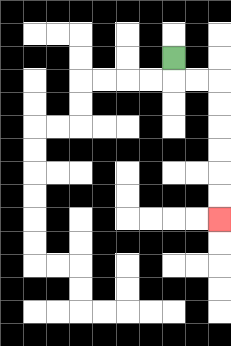{'start': '[7, 2]', 'end': '[9, 9]', 'path_directions': 'D,R,R,D,D,D,D,D,D', 'path_coordinates': '[[7, 2], [7, 3], [8, 3], [9, 3], [9, 4], [9, 5], [9, 6], [9, 7], [9, 8], [9, 9]]'}